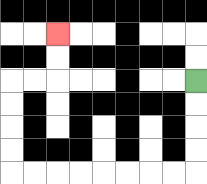{'start': '[8, 3]', 'end': '[2, 1]', 'path_directions': 'D,D,D,D,L,L,L,L,L,L,L,L,U,U,U,U,R,R,U,U', 'path_coordinates': '[[8, 3], [8, 4], [8, 5], [8, 6], [8, 7], [7, 7], [6, 7], [5, 7], [4, 7], [3, 7], [2, 7], [1, 7], [0, 7], [0, 6], [0, 5], [0, 4], [0, 3], [1, 3], [2, 3], [2, 2], [2, 1]]'}